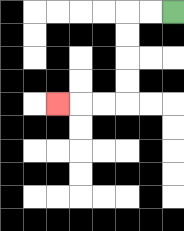{'start': '[7, 0]', 'end': '[2, 4]', 'path_directions': 'L,L,D,D,D,D,L,L,L', 'path_coordinates': '[[7, 0], [6, 0], [5, 0], [5, 1], [5, 2], [5, 3], [5, 4], [4, 4], [3, 4], [2, 4]]'}